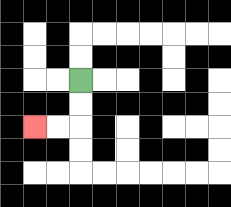{'start': '[3, 3]', 'end': '[1, 5]', 'path_directions': 'D,D,L,L', 'path_coordinates': '[[3, 3], [3, 4], [3, 5], [2, 5], [1, 5]]'}